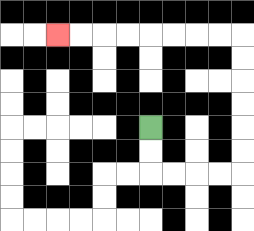{'start': '[6, 5]', 'end': '[2, 1]', 'path_directions': 'D,D,R,R,R,R,U,U,U,U,U,U,L,L,L,L,L,L,L,L', 'path_coordinates': '[[6, 5], [6, 6], [6, 7], [7, 7], [8, 7], [9, 7], [10, 7], [10, 6], [10, 5], [10, 4], [10, 3], [10, 2], [10, 1], [9, 1], [8, 1], [7, 1], [6, 1], [5, 1], [4, 1], [3, 1], [2, 1]]'}